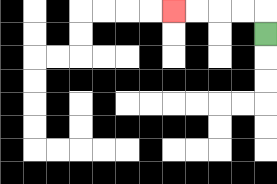{'start': '[11, 1]', 'end': '[7, 0]', 'path_directions': 'U,L,L,L,L', 'path_coordinates': '[[11, 1], [11, 0], [10, 0], [9, 0], [8, 0], [7, 0]]'}